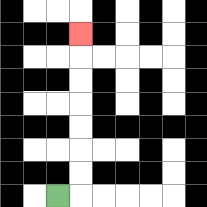{'start': '[2, 8]', 'end': '[3, 1]', 'path_directions': 'R,U,U,U,U,U,U,U', 'path_coordinates': '[[2, 8], [3, 8], [3, 7], [3, 6], [3, 5], [3, 4], [3, 3], [3, 2], [3, 1]]'}